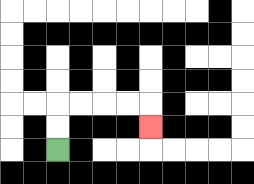{'start': '[2, 6]', 'end': '[6, 5]', 'path_directions': 'U,U,R,R,R,R,D', 'path_coordinates': '[[2, 6], [2, 5], [2, 4], [3, 4], [4, 4], [5, 4], [6, 4], [6, 5]]'}